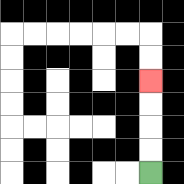{'start': '[6, 7]', 'end': '[6, 3]', 'path_directions': 'U,U,U,U', 'path_coordinates': '[[6, 7], [6, 6], [6, 5], [6, 4], [6, 3]]'}